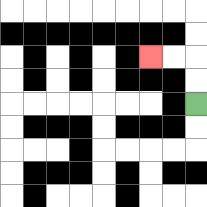{'start': '[8, 4]', 'end': '[6, 2]', 'path_directions': 'U,U,L,L', 'path_coordinates': '[[8, 4], [8, 3], [8, 2], [7, 2], [6, 2]]'}